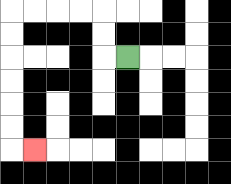{'start': '[5, 2]', 'end': '[1, 6]', 'path_directions': 'L,U,U,L,L,L,L,D,D,D,D,D,D,R', 'path_coordinates': '[[5, 2], [4, 2], [4, 1], [4, 0], [3, 0], [2, 0], [1, 0], [0, 0], [0, 1], [0, 2], [0, 3], [0, 4], [0, 5], [0, 6], [1, 6]]'}